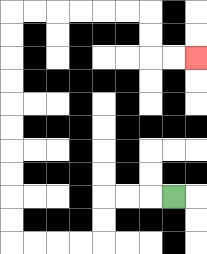{'start': '[7, 8]', 'end': '[8, 2]', 'path_directions': 'L,L,L,D,D,L,L,L,L,U,U,U,U,U,U,U,U,U,U,R,R,R,R,R,R,D,D,R,R', 'path_coordinates': '[[7, 8], [6, 8], [5, 8], [4, 8], [4, 9], [4, 10], [3, 10], [2, 10], [1, 10], [0, 10], [0, 9], [0, 8], [0, 7], [0, 6], [0, 5], [0, 4], [0, 3], [0, 2], [0, 1], [0, 0], [1, 0], [2, 0], [3, 0], [4, 0], [5, 0], [6, 0], [6, 1], [6, 2], [7, 2], [8, 2]]'}